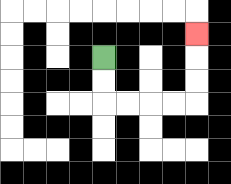{'start': '[4, 2]', 'end': '[8, 1]', 'path_directions': 'D,D,R,R,R,R,U,U,U', 'path_coordinates': '[[4, 2], [4, 3], [4, 4], [5, 4], [6, 4], [7, 4], [8, 4], [8, 3], [8, 2], [8, 1]]'}